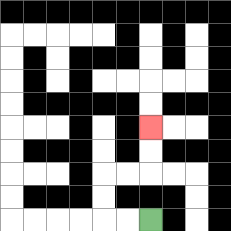{'start': '[6, 9]', 'end': '[6, 5]', 'path_directions': 'L,L,U,U,R,R,U,U', 'path_coordinates': '[[6, 9], [5, 9], [4, 9], [4, 8], [4, 7], [5, 7], [6, 7], [6, 6], [6, 5]]'}